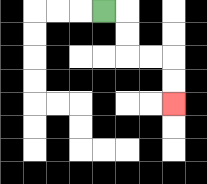{'start': '[4, 0]', 'end': '[7, 4]', 'path_directions': 'R,D,D,R,R,D,D', 'path_coordinates': '[[4, 0], [5, 0], [5, 1], [5, 2], [6, 2], [7, 2], [7, 3], [7, 4]]'}